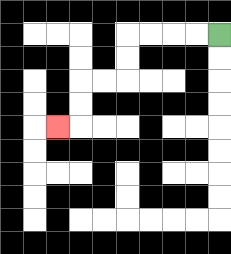{'start': '[9, 1]', 'end': '[2, 5]', 'path_directions': 'L,L,L,L,D,D,L,L,D,D,L', 'path_coordinates': '[[9, 1], [8, 1], [7, 1], [6, 1], [5, 1], [5, 2], [5, 3], [4, 3], [3, 3], [3, 4], [3, 5], [2, 5]]'}